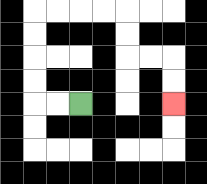{'start': '[3, 4]', 'end': '[7, 4]', 'path_directions': 'L,L,U,U,U,U,R,R,R,R,D,D,R,R,D,D', 'path_coordinates': '[[3, 4], [2, 4], [1, 4], [1, 3], [1, 2], [1, 1], [1, 0], [2, 0], [3, 0], [4, 0], [5, 0], [5, 1], [5, 2], [6, 2], [7, 2], [7, 3], [7, 4]]'}